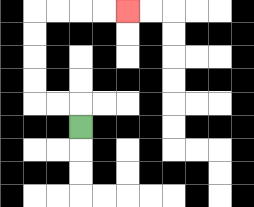{'start': '[3, 5]', 'end': '[5, 0]', 'path_directions': 'U,L,L,U,U,U,U,R,R,R,R', 'path_coordinates': '[[3, 5], [3, 4], [2, 4], [1, 4], [1, 3], [1, 2], [1, 1], [1, 0], [2, 0], [3, 0], [4, 0], [5, 0]]'}